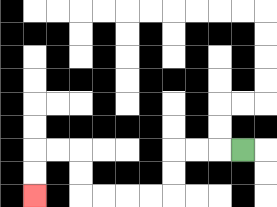{'start': '[10, 6]', 'end': '[1, 8]', 'path_directions': 'L,L,L,D,D,L,L,L,L,U,U,L,L,D,D', 'path_coordinates': '[[10, 6], [9, 6], [8, 6], [7, 6], [7, 7], [7, 8], [6, 8], [5, 8], [4, 8], [3, 8], [3, 7], [3, 6], [2, 6], [1, 6], [1, 7], [1, 8]]'}